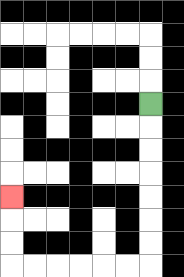{'start': '[6, 4]', 'end': '[0, 8]', 'path_directions': 'D,D,D,D,D,D,D,L,L,L,L,L,L,U,U,U', 'path_coordinates': '[[6, 4], [6, 5], [6, 6], [6, 7], [6, 8], [6, 9], [6, 10], [6, 11], [5, 11], [4, 11], [3, 11], [2, 11], [1, 11], [0, 11], [0, 10], [0, 9], [0, 8]]'}